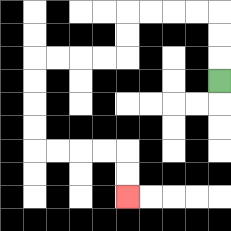{'start': '[9, 3]', 'end': '[5, 8]', 'path_directions': 'U,U,U,L,L,L,L,D,D,L,L,L,L,D,D,D,D,R,R,R,R,D,D', 'path_coordinates': '[[9, 3], [9, 2], [9, 1], [9, 0], [8, 0], [7, 0], [6, 0], [5, 0], [5, 1], [5, 2], [4, 2], [3, 2], [2, 2], [1, 2], [1, 3], [1, 4], [1, 5], [1, 6], [2, 6], [3, 6], [4, 6], [5, 6], [5, 7], [5, 8]]'}